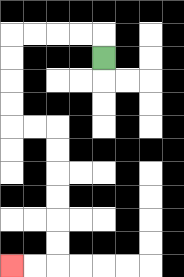{'start': '[4, 2]', 'end': '[0, 11]', 'path_directions': 'U,L,L,L,L,D,D,D,D,R,R,D,D,D,D,D,D,L,L', 'path_coordinates': '[[4, 2], [4, 1], [3, 1], [2, 1], [1, 1], [0, 1], [0, 2], [0, 3], [0, 4], [0, 5], [1, 5], [2, 5], [2, 6], [2, 7], [2, 8], [2, 9], [2, 10], [2, 11], [1, 11], [0, 11]]'}